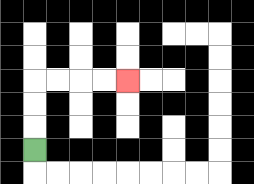{'start': '[1, 6]', 'end': '[5, 3]', 'path_directions': 'U,U,U,R,R,R,R', 'path_coordinates': '[[1, 6], [1, 5], [1, 4], [1, 3], [2, 3], [3, 3], [4, 3], [5, 3]]'}